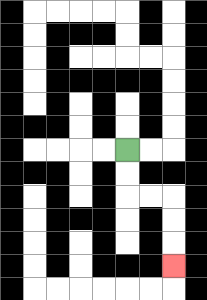{'start': '[5, 6]', 'end': '[7, 11]', 'path_directions': 'D,D,R,R,D,D,D', 'path_coordinates': '[[5, 6], [5, 7], [5, 8], [6, 8], [7, 8], [7, 9], [7, 10], [7, 11]]'}